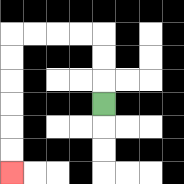{'start': '[4, 4]', 'end': '[0, 7]', 'path_directions': 'U,U,U,L,L,L,L,D,D,D,D,D,D', 'path_coordinates': '[[4, 4], [4, 3], [4, 2], [4, 1], [3, 1], [2, 1], [1, 1], [0, 1], [0, 2], [0, 3], [0, 4], [0, 5], [0, 6], [0, 7]]'}